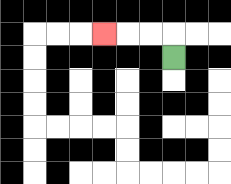{'start': '[7, 2]', 'end': '[4, 1]', 'path_directions': 'U,L,L,L', 'path_coordinates': '[[7, 2], [7, 1], [6, 1], [5, 1], [4, 1]]'}